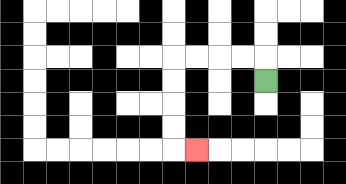{'start': '[11, 3]', 'end': '[8, 6]', 'path_directions': 'U,L,L,L,L,D,D,D,D,R', 'path_coordinates': '[[11, 3], [11, 2], [10, 2], [9, 2], [8, 2], [7, 2], [7, 3], [7, 4], [7, 5], [7, 6], [8, 6]]'}